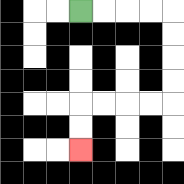{'start': '[3, 0]', 'end': '[3, 6]', 'path_directions': 'R,R,R,R,D,D,D,D,L,L,L,L,D,D', 'path_coordinates': '[[3, 0], [4, 0], [5, 0], [6, 0], [7, 0], [7, 1], [7, 2], [7, 3], [7, 4], [6, 4], [5, 4], [4, 4], [3, 4], [3, 5], [3, 6]]'}